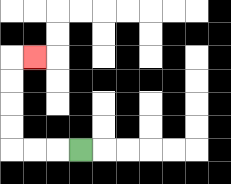{'start': '[3, 6]', 'end': '[1, 2]', 'path_directions': 'L,L,L,U,U,U,U,R', 'path_coordinates': '[[3, 6], [2, 6], [1, 6], [0, 6], [0, 5], [0, 4], [0, 3], [0, 2], [1, 2]]'}